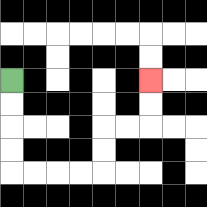{'start': '[0, 3]', 'end': '[6, 3]', 'path_directions': 'D,D,D,D,R,R,R,R,U,U,R,R,U,U', 'path_coordinates': '[[0, 3], [0, 4], [0, 5], [0, 6], [0, 7], [1, 7], [2, 7], [3, 7], [4, 7], [4, 6], [4, 5], [5, 5], [6, 5], [6, 4], [6, 3]]'}